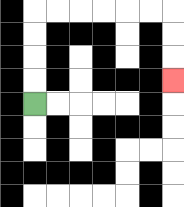{'start': '[1, 4]', 'end': '[7, 3]', 'path_directions': 'U,U,U,U,R,R,R,R,R,R,D,D,D', 'path_coordinates': '[[1, 4], [1, 3], [1, 2], [1, 1], [1, 0], [2, 0], [3, 0], [4, 0], [5, 0], [6, 0], [7, 0], [7, 1], [7, 2], [7, 3]]'}